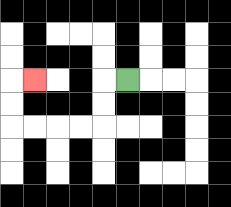{'start': '[5, 3]', 'end': '[1, 3]', 'path_directions': 'L,D,D,L,L,L,L,U,U,R', 'path_coordinates': '[[5, 3], [4, 3], [4, 4], [4, 5], [3, 5], [2, 5], [1, 5], [0, 5], [0, 4], [0, 3], [1, 3]]'}